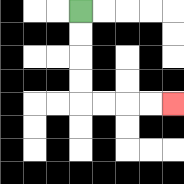{'start': '[3, 0]', 'end': '[7, 4]', 'path_directions': 'D,D,D,D,R,R,R,R', 'path_coordinates': '[[3, 0], [3, 1], [3, 2], [3, 3], [3, 4], [4, 4], [5, 4], [6, 4], [7, 4]]'}